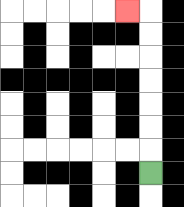{'start': '[6, 7]', 'end': '[5, 0]', 'path_directions': 'U,U,U,U,U,U,U,L', 'path_coordinates': '[[6, 7], [6, 6], [6, 5], [6, 4], [6, 3], [6, 2], [6, 1], [6, 0], [5, 0]]'}